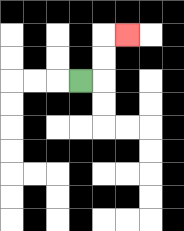{'start': '[3, 3]', 'end': '[5, 1]', 'path_directions': 'R,U,U,R', 'path_coordinates': '[[3, 3], [4, 3], [4, 2], [4, 1], [5, 1]]'}